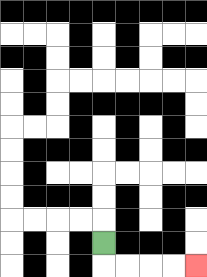{'start': '[4, 10]', 'end': '[8, 11]', 'path_directions': 'D,R,R,R,R', 'path_coordinates': '[[4, 10], [4, 11], [5, 11], [6, 11], [7, 11], [8, 11]]'}